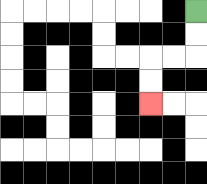{'start': '[8, 0]', 'end': '[6, 4]', 'path_directions': 'D,D,L,L,D,D', 'path_coordinates': '[[8, 0], [8, 1], [8, 2], [7, 2], [6, 2], [6, 3], [6, 4]]'}